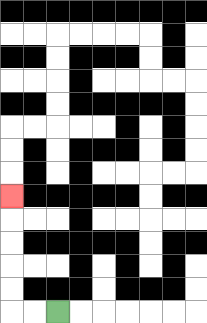{'start': '[2, 13]', 'end': '[0, 8]', 'path_directions': 'L,L,U,U,U,U,U', 'path_coordinates': '[[2, 13], [1, 13], [0, 13], [0, 12], [0, 11], [0, 10], [0, 9], [0, 8]]'}